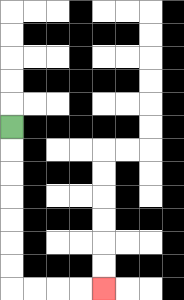{'start': '[0, 5]', 'end': '[4, 12]', 'path_directions': 'D,D,D,D,D,D,D,R,R,R,R', 'path_coordinates': '[[0, 5], [0, 6], [0, 7], [0, 8], [0, 9], [0, 10], [0, 11], [0, 12], [1, 12], [2, 12], [3, 12], [4, 12]]'}